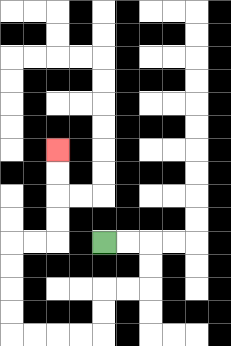{'start': '[4, 10]', 'end': '[2, 6]', 'path_directions': 'R,R,D,D,L,L,D,D,L,L,L,L,U,U,U,U,R,R,U,U,U,U', 'path_coordinates': '[[4, 10], [5, 10], [6, 10], [6, 11], [6, 12], [5, 12], [4, 12], [4, 13], [4, 14], [3, 14], [2, 14], [1, 14], [0, 14], [0, 13], [0, 12], [0, 11], [0, 10], [1, 10], [2, 10], [2, 9], [2, 8], [2, 7], [2, 6]]'}